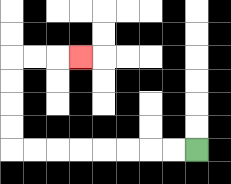{'start': '[8, 6]', 'end': '[3, 2]', 'path_directions': 'L,L,L,L,L,L,L,L,U,U,U,U,R,R,R', 'path_coordinates': '[[8, 6], [7, 6], [6, 6], [5, 6], [4, 6], [3, 6], [2, 6], [1, 6], [0, 6], [0, 5], [0, 4], [0, 3], [0, 2], [1, 2], [2, 2], [3, 2]]'}